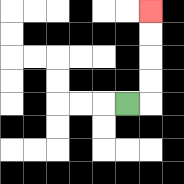{'start': '[5, 4]', 'end': '[6, 0]', 'path_directions': 'R,U,U,U,U', 'path_coordinates': '[[5, 4], [6, 4], [6, 3], [6, 2], [6, 1], [6, 0]]'}